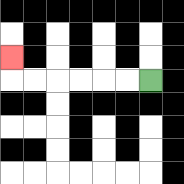{'start': '[6, 3]', 'end': '[0, 2]', 'path_directions': 'L,L,L,L,L,L,U', 'path_coordinates': '[[6, 3], [5, 3], [4, 3], [3, 3], [2, 3], [1, 3], [0, 3], [0, 2]]'}